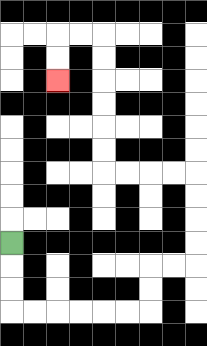{'start': '[0, 10]', 'end': '[2, 3]', 'path_directions': 'D,D,D,R,R,R,R,R,R,U,U,R,R,U,U,U,U,L,L,L,L,U,U,U,U,U,U,L,L,D,D', 'path_coordinates': '[[0, 10], [0, 11], [0, 12], [0, 13], [1, 13], [2, 13], [3, 13], [4, 13], [5, 13], [6, 13], [6, 12], [6, 11], [7, 11], [8, 11], [8, 10], [8, 9], [8, 8], [8, 7], [7, 7], [6, 7], [5, 7], [4, 7], [4, 6], [4, 5], [4, 4], [4, 3], [4, 2], [4, 1], [3, 1], [2, 1], [2, 2], [2, 3]]'}